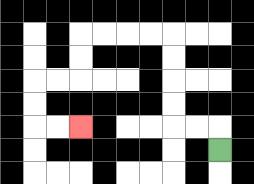{'start': '[9, 6]', 'end': '[3, 5]', 'path_directions': 'U,L,L,U,U,U,U,L,L,L,L,D,D,L,L,D,D,R,R', 'path_coordinates': '[[9, 6], [9, 5], [8, 5], [7, 5], [7, 4], [7, 3], [7, 2], [7, 1], [6, 1], [5, 1], [4, 1], [3, 1], [3, 2], [3, 3], [2, 3], [1, 3], [1, 4], [1, 5], [2, 5], [3, 5]]'}